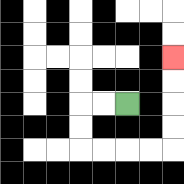{'start': '[5, 4]', 'end': '[7, 2]', 'path_directions': 'L,L,D,D,R,R,R,R,U,U,U,U', 'path_coordinates': '[[5, 4], [4, 4], [3, 4], [3, 5], [3, 6], [4, 6], [5, 6], [6, 6], [7, 6], [7, 5], [7, 4], [7, 3], [7, 2]]'}